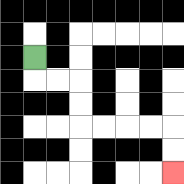{'start': '[1, 2]', 'end': '[7, 7]', 'path_directions': 'D,R,R,D,D,R,R,R,R,D,D', 'path_coordinates': '[[1, 2], [1, 3], [2, 3], [3, 3], [3, 4], [3, 5], [4, 5], [5, 5], [6, 5], [7, 5], [7, 6], [7, 7]]'}